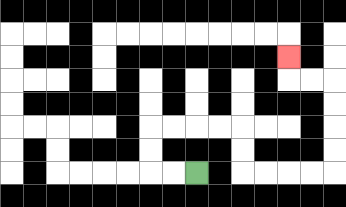{'start': '[8, 7]', 'end': '[12, 2]', 'path_directions': 'L,L,U,U,R,R,R,R,D,D,R,R,R,R,U,U,U,U,L,L,U', 'path_coordinates': '[[8, 7], [7, 7], [6, 7], [6, 6], [6, 5], [7, 5], [8, 5], [9, 5], [10, 5], [10, 6], [10, 7], [11, 7], [12, 7], [13, 7], [14, 7], [14, 6], [14, 5], [14, 4], [14, 3], [13, 3], [12, 3], [12, 2]]'}